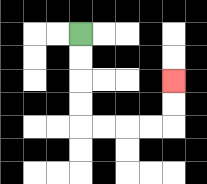{'start': '[3, 1]', 'end': '[7, 3]', 'path_directions': 'D,D,D,D,R,R,R,R,U,U', 'path_coordinates': '[[3, 1], [3, 2], [3, 3], [3, 4], [3, 5], [4, 5], [5, 5], [6, 5], [7, 5], [7, 4], [7, 3]]'}